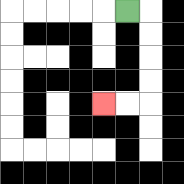{'start': '[5, 0]', 'end': '[4, 4]', 'path_directions': 'R,D,D,D,D,L,L', 'path_coordinates': '[[5, 0], [6, 0], [6, 1], [6, 2], [6, 3], [6, 4], [5, 4], [4, 4]]'}